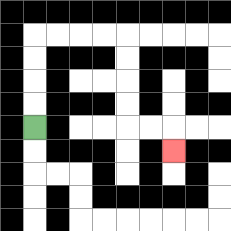{'start': '[1, 5]', 'end': '[7, 6]', 'path_directions': 'U,U,U,U,R,R,R,R,D,D,D,D,R,R,D', 'path_coordinates': '[[1, 5], [1, 4], [1, 3], [1, 2], [1, 1], [2, 1], [3, 1], [4, 1], [5, 1], [5, 2], [5, 3], [5, 4], [5, 5], [6, 5], [7, 5], [7, 6]]'}